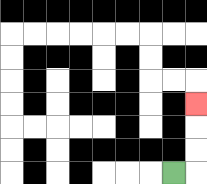{'start': '[7, 7]', 'end': '[8, 4]', 'path_directions': 'R,U,U,U', 'path_coordinates': '[[7, 7], [8, 7], [8, 6], [8, 5], [8, 4]]'}